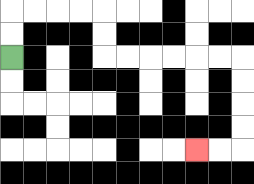{'start': '[0, 2]', 'end': '[8, 6]', 'path_directions': 'U,U,R,R,R,R,D,D,R,R,R,R,R,R,D,D,D,D,L,L', 'path_coordinates': '[[0, 2], [0, 1], [0, 0], [1, 0], [2, 0], [3, 0], [4, 0], [4, 1], [4, 2], [5, 2], [6, 2], [7, 2], [8, 2], [9, 2], [10, 2], [10, 3], [10, 4], [10, 5], [10, 6], [9, 6], [8, 6]]'}